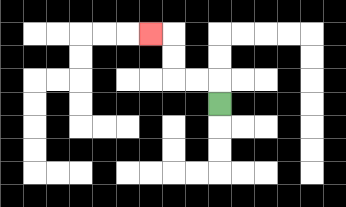{'start': '[9, 4]', 'end': '[6, 1]', 'path_directions': 'U,L,L,U,U,L', 'path_coordinates': '[[9, 4], [9, 3], [8, 3], [7, 3], [7, 2], [7, 1], [6, 1]]'}